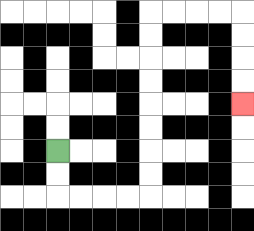{'start': '[2, 6]', 'end': '[10, 4]', 'path_directions': 'D,D,R,R,R,R,U,U,U,U,U,U,U,U,R,R,R,R,D,D,D,D', 'path_coordinates': '[[2, 6], [2, 7], [2, 8], [3, 8], [4, 8], [5, 8], [6, 8], [6, 7], [6, 6], [6, 5], [6, 4], [6, 3], [6, 2], [6, 1], [6, 0], [7, 0], [8, 0], [9, 0], [10, 0], [10, 1], [10, 2], [10, 3], [10, 4]]'}